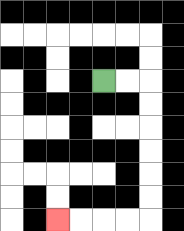{'start': '[4, 3]', 'end': '[2, 9]', 'path_directions': 'R,R,D,D,D,D,D,D,L,L,L,L', 'path_coordinates': '[[4, 3], [5, 3], [6, 3], [6, 4], [6, 5], [6, 6], [6, 7], [6, 8], [6, 9], [5, 9], [4, 9], [3, 9], [2, 9]]'}